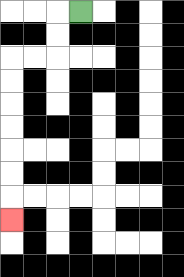{'start': '[3, 0]', 'end': '[0, 9]', 'path_directions': 'L,D,D,L,L,D,D,D,D,D,D,D', 'path_coordinates': '[[3, 0], [2, 0], [2, 1], [2, 2], [1, 2], [0, 2], [0, 3], [0, 4], [0, 5], [0, 6], [0, 7], [0, 8], [0, 9]]'}